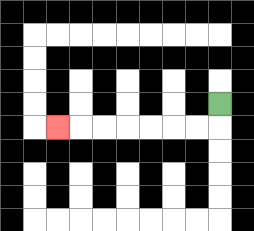{'start': '[9, 4]', 'end': '[2, 5]', 'path_directions': 'D,L,L,L,L,L,L,L', 'path_coordinates': '[[9, 4], [9, 5], [8, 5], [7, 5], [6, 5], [5, 5], [4, 5], [3, 5], [2, 5]]'}